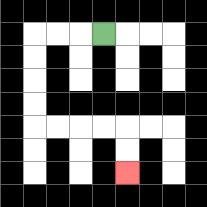{'start': '[4, 1]', 'end': '[5, 7]', 'path_directions': 'L,L,L,D,D,D,D,R,R,R,R,D,D', 'path_coordinates': '[[4, 1], [3, 1], [2, 1], [1, 1], [1, 2], [1, 3], [1, 4], [1, 5], [2, 5], [3, 5], [4, 5], [5, 5], [5, 6], [5, 7]]'}